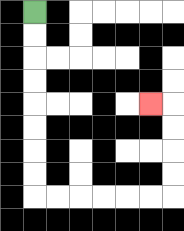{'start': '[1, 0]', 'end': '[6, 4]', 'path_directions': 'D,D,D,D,D,D,D,D,R,R,R,R,R,R,U,U,U,U,L', 'path_coordinates': '[[1, 0], [1, 1], [1, 2], [1, 3], [1, 4], [1, 5], [1, 6], [1, 7], [1, 8], [2, 8], [3, 8], [4, 8], [5, 8], [6, 8], [7, 8], [7, 7], [7, 6], [7, 5], [7, 4], [6, 4]]'}